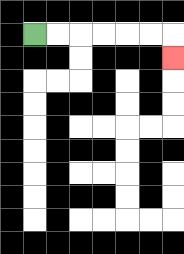{'start': '[1, 1]', 'end': '[7, 2]', 'path_directions': 'R,R,R,R,R,R,D', 'path_coordinates': '[[1, 1], [2, 1], [3, 1], [4, 1], [5, 1], [6, 1], [7, 1], [7, 2]]'}